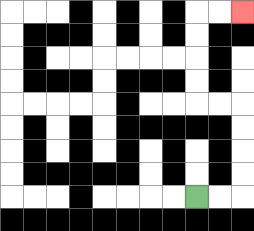{'start': '[8, 8]', 'end': '[10, 0]', 'path_directions': 'R,R,U,U,U,U,L,L,U,U,U,U,R,R', 'path_coordinates': '[[8, 8], [9, 8], [10, 8], [10, 7], [10, 6], [10, 5], [10, 4], [9, 4], [8, 4], [8, 3], [8, 2], [8, 1], [8, 0], [9, 0], [10, 0]]'}